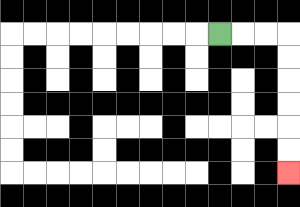{'start': '[9, 1]', 'end': '[12, 7]', 'path_directions': 'R,R,R,D,D,D,D,D,D', 'path_coordinates': '[[9, 1], [10, 1], [11, 1], [12, 1], [12, 2], [12, 3], [12, 4], [12, 5], [12, 6], [12, 7]]'}